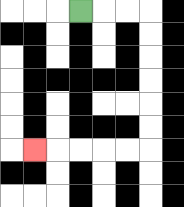{'start': '[3, 0]', 'end': '[1, 6]', 'path_directions': 'R,R,R,D,D,D,D,D,D,L,L,L,L,L', 'path_coordinates': '[[3, 0], [4, 0], [5, 0], [6, 0], [6, 1], [6, 2], [6, 3], [6, 4], [6, 5], [6, 6], [5, 6], [4, 6], [3, 6], [2, 6], [1, 6]]'}